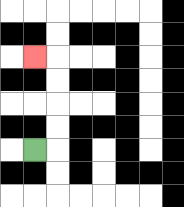{'start': '[1, 6]', 'end': '[1, 2]', 'path_directions': 'R,U,U,U,U,L', 'path_coordinates': '[[1, 6], [2, 6], [2, 5], [2, 4], [2, 3], [2, 2], [1, 2]]'}